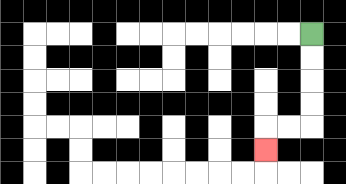{'start': '[13, 1]', 'end': '[11, 6]', 'path_directions': 'D,D,D,D,L,L,D', 'path_coordinates': '[[13, 1], [13, 2], [13, 3], [13, 4], [13, 5], [12, 5], [11, 5], [11, 6]]'}